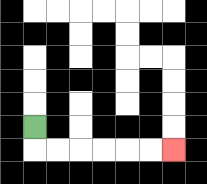{'start': '[1, 5]', 'end': '[7, 6]', 'path_directions': 'D,R,R,R,R,R,R', 'path_coordinates': '[[1, 5], [1, 6], [2, 6], [3, 6], [4, 6], [5, 6], [6, 6], [7, 6]]'}